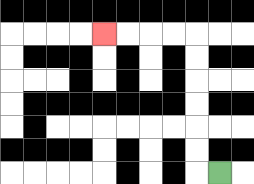{'start': '[9, 7]', 'end': '[4, 1]', 'path_directions': 'L,U,U,U,U,U,U,L,L,L,L', 'path_coordinates': '[[9, 7], [8, 7], [8, 6], [8, 5], [8, 4], [8, 3], [8, 2], [8, 1], [7, 1], [6, 1], [5, 1], [4, 1]]'}